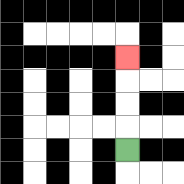{'start': '[5, 6]', 'end': '[5, 2]', 'path_directions': 'U,U,U,U', 'path_coordinates': '[[5, 6], [5, 5], [5, 4], [5, 3], [5, 2]]'}